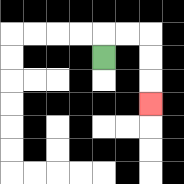{'start': '[4, 2]', 'end': '[6, 4]', 'path_directions': 'U,R,R,D,D,D', 'path_coordinates': '[[4, 2], [4, 1], [5, 1], [6, 1], [6, 2], [6, 3], [6, 4]]'}